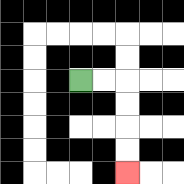{'start': '[3, 3]', 'end': '[5, 7]', 'path_directions': 'R,R,D,D,D,D', 'path_coordinates': '[[3, 3], [4, 3], [5, 3], [5, 4], [5, 5], [5, 6], [5, 7]]'}